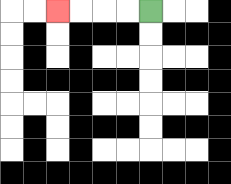{'start': '[6, 0]', 'end': '[2, 0]', 'path_directions': 'L,L,L,L', 'path_coordinates': '[[6, 0], [5, 0], [4, 0], [3, 0], [2, 0]]'}